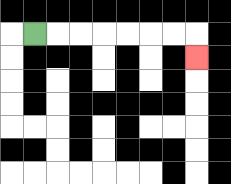{'start': '[1, 1]', 'end': '[8, 2]', 'path_directions': 'R,R,R,R,R,R,R,D', 'path_coordinates': '[[1, 1], [2, 1], [3, 1], [4, 1], [5, 1], [6, 1], [7, 1], [8, 1], [8, 2]]'}